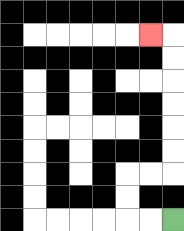{'start': '[7, 9]', 'end': '[6, 1]', 'path_directions': 'L,L,U,U,R,R,U,U,U,U,U,U,L', 'path_coordinates': '[[7, 9], [6, 9], [5, 9], [5, 8], [5, 7], [6, 7], [7, 7], [7, 6], [7, 5], [7, 4], [7, 3], [7, 2], [7, 1], [6, 1]]'}